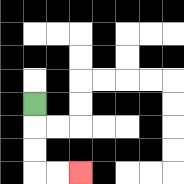{'start': '[1, 4]', 'end': '[3, 7]', 'path_directions': 'D,D,D,R,R', 'path_coordinates': '[[1, 4], [1, 5], [1, 6], [1, 7], [2, 7], [3, 7]]'}